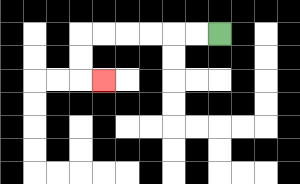{'start': '[9, 1]', 'end': '[4, 3]', 'path_directions': 'L,L,L,L,L,L,D,D,R', 'path_coordinates': '[[9, 1], [8, 1], [7, 1], [6, 1], [5, 1], [4, 1], [3, 1], [3, 2], [3, 3], [4, 3]]'}